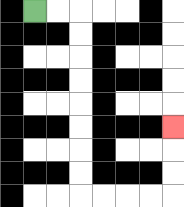{'start': '[1, 0]', 'end': '[7, 5]', 'path_directions': 'R,R,D,D,D,D,D,D,D,D,R,R,R,R,U,U,U', 'path_coordinates': '[[1, 0], [2, 0], [3, 0], [3, 1], [3, 2], [3, 3], [3, 4], [3, 5], [3, 6], [3, 7], [3, 8], [4, 8], [5, 8], [6, 8], [7, 8], [7, 7], [7, 6], [7, 5]]'}